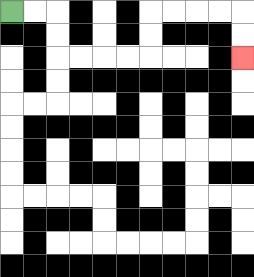{'start': '[0, 0]', 'end': '[10, 2]', 'path_directions': 'R,R,D,D,R,R,R,R,U,U,R,R,R,R,D,D', 'path_coordinates': '[[0, 0], [1, 0], [2, 0], [2, 1], [2, 2], [3, 2], [4, 2], [5, 2], [6, 2], [6, 1], [6, 0], [7, 0], [8, 0], [9, 0], [10, 0], [10, 1], [10, 2]]'}